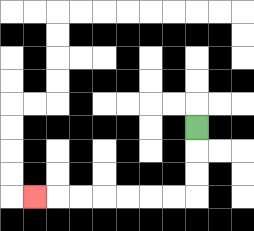{'start': '[8, 5]', 'end': '[1, 8]', 'path_directions': 'D,D,D,L,L,L,L,L,L,L', 'path_coordinates': '[[8, 5], [8, 6], [8, 7], [8, 8], [7, 8], [6, 8], [5, 8], [4, 8], [3, 8], [2, 8], [1, 8]]'}